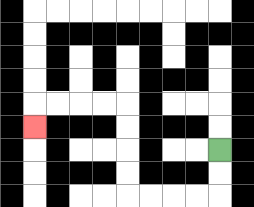{'start': '[9, 6]', 'end': '[1, 5]', 'path_directions': 'D,D,L,L,L,L,U,U,U,U,L,L,L,L,D', 'path_coordinates': '[[9, 6], [9, 7], [9, 8], [8, 8], [7, 8], [6, 8], [5, 8], [5, 7], [5, 6], [5, 5], [5, 4], [4, 4], [3, 4], [2, 4], [1, 4], [1, 5]]'}